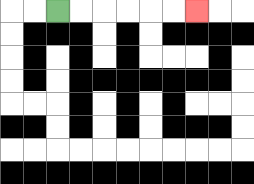{'start': '[2, 0]', 'end': '[8, 0]', 'path_directions': 'R,R,R,R,R,R', 'path_coordinates': '[[2, 0], [3, 0], [4, 0], [5, 0], [6, 0], [7, 0], [8, 0]]'}